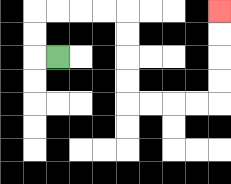{'start': '[2, 2]', 'end': '[9, 0]', 'path_directions': 'L,U,U,R,R,R,R,D,D,D,D,R,R,R,R,U,U,U,U', 'path_coordinates': '[[2, 2], [1, 2], [1, 1], [1, 0], [2, 0], [3, 0], [4, 0], [5, 0], [5, 1], [5, 2], [5, 3], [5, 4], [6, 4], [7, 4], [8, 4], [9, 4], [9, 3], [9, 2], [9, 1], [9, 0]]'}